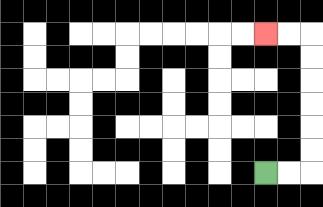{'start': '[11, 7]', 'end': '[11, 1]', 'path_directions': 'R,R,U,U,U,U,U,U,L,L', 'path_coordinates': '[[11, 7], [12, 7], [13, 7], [13, 6], [13, 5], [13, 4], [13, 3], [13, 2], [13, 1], [12, 1], [11, 1]]'}